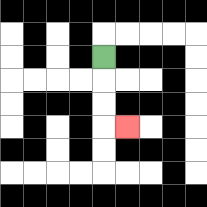{'start': '[4, 2]', 'end': '[5, 5]', 'path_directions': 'D,D,D,R', 'path_coordinates': '[[4, 2], [4, 3], [4, 4], [4, 5], [5, 5]]'}